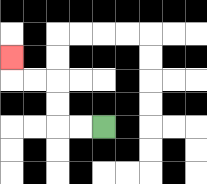{'start': '[4, 5]', 'end': '[0, 2]', 'path_directions': 'L,L,U,U,L,L,U', 'path_coordinates': '[[4, 5], [3, 5], [2, 5], [2, 4], [2, 3], [1, 3], [0, 3], [0, 2]]'}